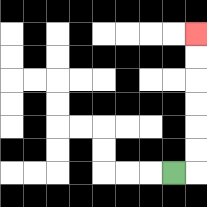{'start': '[7, 7]', 'end': '[8, 1]', 'path_directions': 'R,U,U,U,U,U,U', 'path_coordinates': '[[7, 7], [8, 7], [8, 6], [8, 5], [8, 4], [8, 3], [8, 2], [8, 1]]'}